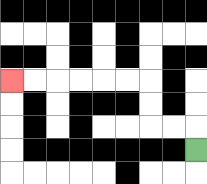{'start': '[8, 6]', 'end': '[0, 3]', 'path_directions': 'U,L,L,U,U,L,L,L,L,L,L', 'path_coordinates': '[[8, 6], [8, 5], [7, 5], [6, 5], [6, 4], [6, 3], [5, 3], [4, 3], [3, 3], [2, 3], [1, 3], [0, 3]]'}